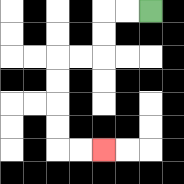{'start': '[6, 0]', 'end': '[4, 6]', 'path_directions': 'L,L,D,D,L,L,D,D,D,D,R,R', 'path_coordinates': '[[6, 0], [5, 0], [4, 0], [4, 1], [4, 2], [3, 2], [2, 2], [2, 3], [2, 4], [2, 5], [2, 6], [3, 6], [4, 6]]'}